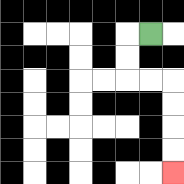{'start': '[6, 1]', 'end': '[7, 7]', 'path_directions': 'L,D,D,R,R,D,D,D,D', 'path_coordinates': '[[6, 1], [5, 1], [5, 2], [5, 3], [6, 3], [7, 3], [7, 4], [7, 5], [7, 6], [7, 7]]'}